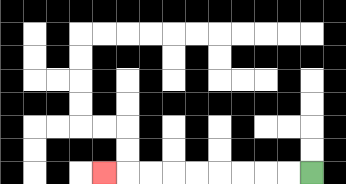{'start': '[13, 7]', 'end': '[4, 7]', 'path_directions': 'L,L,L,L,L,L,L,L,L', 'path_coordinates': '[[13, 7], [12, 7], [11, 7], [10, 7], [9, 7], [8, 7], [7, 7], [6, 7], [5, 7], [4, 7]]'}